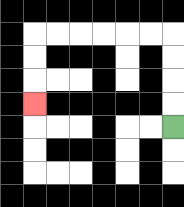{'start': '[7, 5]', 'end': '[1, 4]', 'path_directions': 'U,U,U,U,L,L,L,L,L,L,D,D,D', 'path_coordinates': '[[7, 5], [7, 4], [7, 3], [7, 2], [7, 1], [6, 1], [5, 1], [4, 1], [3, 1], [2, 1], [1, 1], [1, 2], [1, 3], [1, 4]]'}